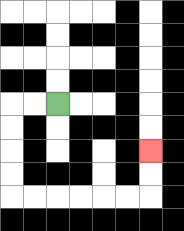{'start': '[2, 4]', 'end': '[6, 6]', 'path_directions': 'L,L,D,D,D,D,R,R,R,R,R,R,U,U', 'path_coordinates': '[[2, 4], [1, 4], [0, 4], [0, 5], [0, 6], [0, 7], [0, 8], [1, 8], [2, 8], [3, 8], [4, 8], [5, 8], [6, 8], [6, 7], [6, 6]]'}